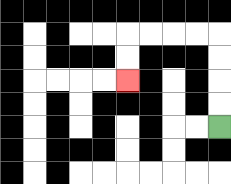{'start': '[9, 5]', 'end': '[5, 3]', 'path_directions': 'U,U,U,U,L,L,L,L,D,D', 'path_coordinates': '[[9, 5], [9, 4], [9, 3], [9, 2], [9, 1], [8, 1], [7, 1], [6, 1], [5, 1], [5, 2], [5, 3]]'}